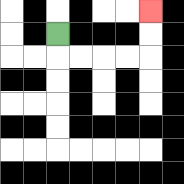{'start': '[2, 1]', 'end': '[6, 0]', 'path_directions': 'D,R,R,R,R,U,U', 'path_coordinates': '[[2, 1], [2, 2], [3, 2], [4, 2], [5, 2], [6, 2], [6, 1], [6, 0]]'}